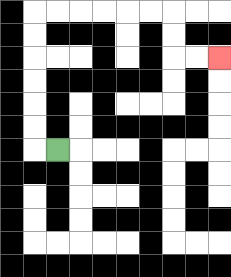{'start': '[2, 6]', 'end': '[9, 2]', 'path_directions': 'L,U,U,U,U,U,U,R,R,R,R,R,R,D,D,R,R', 'path_coordinates': '[[2, 6], [1, 6], [1, 5], [1, 4], [1, 3], [1, 2], [1, 1], [1, 0], [2, 0], [3, 0], [4, 0], [5, 0], [6, 0], [7, 0], [7, 1], [7, 2], [8, 2], [9, 2]]'}